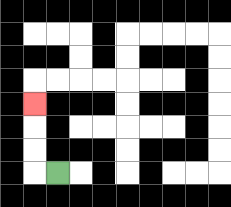{'start': '[2, 7]', 'end': '[1, 4]', 'path_directions': 'L,U,U,U', 'path_coordinates': '[[2, 7], [1, 7], [1, 6], [1, 5], [1, 4]]'}